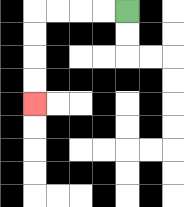{'start': '[5, 0]', 'end': '[1, 4]', 'path_directions': 'L,L,L,L,D,D,D,D', 'path_coordinates': '[[5, 0], [4, 0], [3, 0], [2, 0], [1, 0], [1, 1], [1, 2], [1, 3], [1, 4]]'}